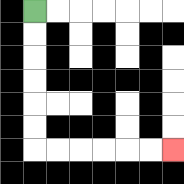{'start': '[1, 0]', 'end': '[7, 6]', 'path_directions': 'D,D,D,D,D,D,R,R,R,R,R,R', 'path_coordinates': '[[1, 0], [1, 1], [1, 2], [1, 3], [1, 4], [1, 5], [1, 6], [2, 6], [3, 6], [4, 6], [5, 6], [6, 6], [7, 6]]'}